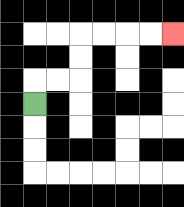{'start': '[1, 4]', 'end': '[7, 1]', 'path_directions': 'U,R,R,U,U,R,R,R,R', 'path_coordinates': '[[1, 4], [1, 3], [2, 3], [3, 3], [3, 2], [3, 1], [4, 1], [5, 1], [6, 1], [7, 1]]'}